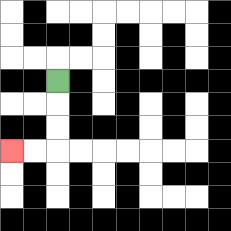{'start': '[2, 3]', 'end': '[0, 6]', 'path_directions': 'D,D,D,L,L', 'path_coordinates': '[[2, 3], [2, 4], [2, 5], [2, 6], [1, 6], [0, 6]]'}